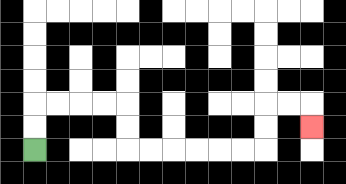{'start': '[1, 6]', 'end': '[13, 5]', 'path_directions': 'U,U,R,R,R,R,D,D,R,R,R,R,R,R,U,U,R,R,D', 'path_coordinates': '[[1, 6], [1, 5], [1, 4], [2, 4], [3, 4], [4, 4], [5, 4], [5, 5], [5, 6], [6, 6], [7, 6], [8, 6], [9, 6], [10, 6], [11, 6], [11, 5], [11, 4], [12, 4], [13, 4], [13, 5]]'}